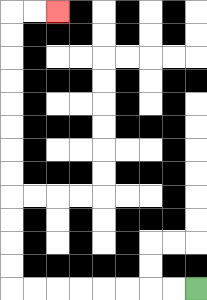{'start': '[8, 12]', 'end': '[2, 0]', 'path_directions': 'L,L,L,L,L,L,L,L,U,U,U,U,U,U,U,U,U,U,U,U,R,R', 'path_coordinates': '[[8, 12], [7, 12], [6, 12], [5, 12], [4, 12], [3, 12], [2, 12], [1, 12], [0, 12], [0, 11], [0, 10], [0, 9], [0, 8], [0, 7], [0, 6], [0, 5], [0, 4], [0, 3], [0, 2], [0, 1], [0, 0], [1, 0], [2, 0]]'}